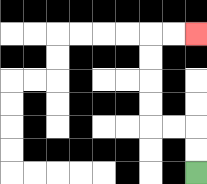{'start': '[8, 7]', 'end': '[8, 1]', 'path_directions': 'U,U,L,L,U,U,U,U,R,R', 'path_coordinates': '[[8, 7], [8, 6], [8, 5], [7, 5], [6, 5], [6, 4], [6, 3], [6, 2], [6, 1], [7, 1], [8, 1]]'}